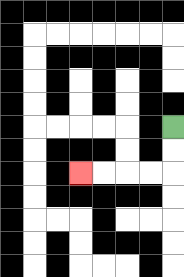{'start': '[7, 5]', 'end': '[3, 7]', 'path_directions': 'D,D,L,L,L,L', 'path_coordinates': '[[7, 5], [7, 6], [7, 7], [6, 7], [5, 7], [4, 7], [3, 7]]'}